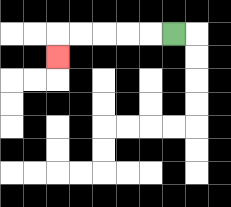{'start': '[7, 1]', 'end': '[2, 2]', 'path_directions': 'L,L,L,L,L,D', 'path_coordinates': '[[7, 1], [6, 1], [5, 1], [4, 1], [3, 1], [2, 1], [2, 2]]'}